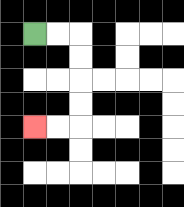{'start': '[1, 1]', 'end': '[1, 5]', 'path_directions': 'R,R,D,D,D,D,L,L', 'path_coordinates': '[[1, 1], [2, 1], [3, 1], [3, 2], [3, 3], [3, 4], [3, 5], [2, 5], [1, 5]]'}